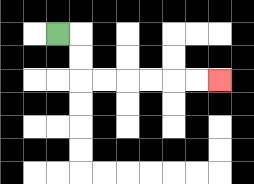{'start': '[2, 1]', 'end': '[9, 3]', 'path_directions': 'R,D,D,R,R,R,R,R,R', 'path_coordinates': '[[2, 1], [3, 1], [3, 2], [3, 3], [4, 3], [5, 3], [6, 3], [7, 3], [8, 3], [9, 3]]'}